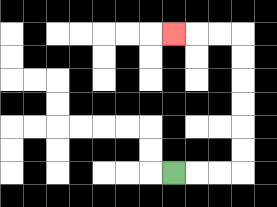{'start': '[7, 7]', 'end': '[7, 1]', 'path_directions': 'R,R,R,U,U,U,U,U,U,L,L,L', 'path_coordinates': '[[7, 7], [8, 7], [9, 7], [10, 7], [10, 6], [10, 5], [10, 4], [10, 3], [10, 2], [10, 1], [9, 1], [8, 1], [7, 1]]'}